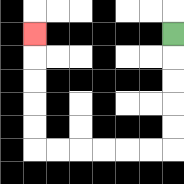{'start': '[7, 1]', 'end': '[1, 1]', 'path_directions': 'D,D,D,D,D,L,L,L,L,L,L,U,U,U,U,U', 'path_coordinates': '[[7, 1], [7, 2], [7, 3], [7, 4], [7, 5], [7, 6], [6, 6], [5, 6], [4, 6], [3, 6], [2, 6], [1, 6], [1, 5], [1, 4], [1, 3], [1, 2], [1, 1]]'}